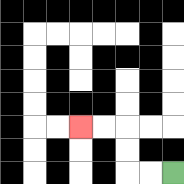{'start': '[7, 7]', 'end': '[3, 5]', 'path_directions': 'L,L,U,U,L,L', 'path_coordinates': '[[7, 7], [6, 7], [5, 7], [5, 6], [5, 5], [4, 5], [3, 5]]'}